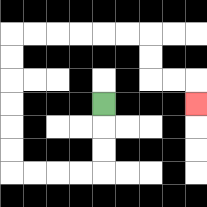{'start': '[4, 4]', 'end': '[8, 4]', 'path_directions': 'D,D,D,L,L,L,L,U,U,U,U,U,U,R,R,R,R,R,R,D,D,R,R,D', 'path_coordinates': '[[4, 4], [4, 5], [4, 6], [4, 7], [3, 7], [2, 7], [1, 7], [0, 7], [0, 6], [0, 5], [0, 4], [0, 3], [0, 2], [0, 1], [1, 1], [2, 1], [3, 1], [4, 1], [5, 1], [6, 1], [6, 2], [6, 3], [7, 3], [8, 3], [8, 4]]'}